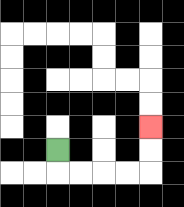{'start': '[2, 6]', 'end': '[6, 5]', 'path_directions': 'D,R,R,R,R,U,U', 'path_coordinates': '[[2, 6], [2, 7], [3, 7], [4, 7], [5, 7], [6, 7], [6, 6], [6, 5]]'}